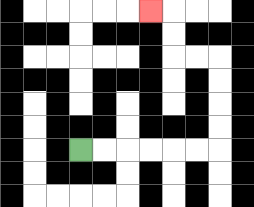{'start': '[3, 6]', 'end': '[6, 0]', 'path_directions': 'R,R,R,R,R,R,U,U,U,U,L,L,U,U,L', 'path_coordinates': '[[3, 6], [4, 6], [5, 6], [6, 6], [7, 6], [8, 6], [9, 6], [9, 5], [9, 4], [9, 3], [9, 2], [8, 2], [7, 2], [7, 1], [7, 0], [6, 0]]'}